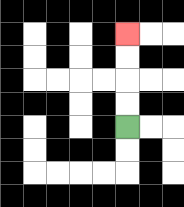{'start': '[5, 5]', 'end': '[5, 1]', 'path_directions': 'U,U,U,U', 'path_coordinates': '[[5, 5], [5, 4], [5, 3], [5, 2], [5, 1]]'}